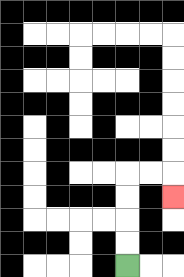{'start': '[5, 11]', 'end': '[7, 8]', 'path_directions': 'U,U,U,U,R,R,D', 'path_coordinates': '[[5, 11], [5, 10], [5, 9], [5, 8], [5, 7], [6, 7], [7, 7], [7, 8]]'}